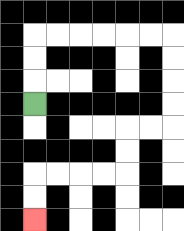{'start': '[1, 4]', 'end': '[1, 9]', 'path_directions': 'U,U,U,R,R,R,R,R,R,D,D,D,D,L,L,D,D,L,L,L,L,D,D', 'path_coordinates': '[[1, 4], [1, 3], [1, 2], [1, 1], [2, 1], [3, 1], [4, 1], [5, 1], [6, 1], [7, 1], [7, 2], [7, 3], [7, 4], [7, 5], [6, 5], [5, 5], [5, 6], [5, 7], [4, 7], [3, 7], [2, 7], [1, 7], [1, 8], [1, 9]]'}